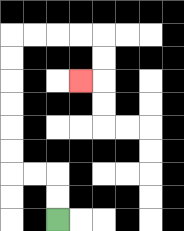{'start': '[2, 9]', 'end': '[3, 3]', 'path_directions': 'U,U,L,L,U,U,U,U,U,U,R,R,R,R,D,D,L', 'path_coordinates': '[[2, 9], [2, 8], [2, 7], [1, 7], [0, 7], [0, 6], [0, 5], [0, 4], [0, 3], [0, 2], [0, 1], [1, 1], [2, 1], [3, 1], [4, 1], [4, 2], [4, 3], [3, 3]]'}